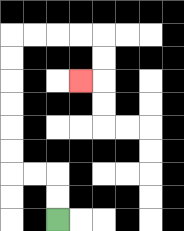{'start': '[2, 9]', 'end': '[3, 3]', 'path_directions': 'U,U,L,L,U,U,U,U,U,U,R,R,R,R,D,D,L', 'path_coordinates': '[[2, 9], [2, 8], [2, 7], [1, 7], [0, 7], [0, 6], [0, 5], [0, 4], [0, 3], [0, 2], [0, 1], [1, 1], [2, 1], [3, 1], [4, 1], [4, 2], [4, 3], [3, 3]]'}